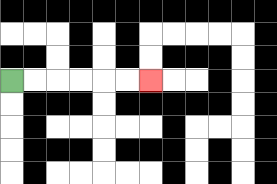{'start': '[0, 3]', 'end': '[6, 3]', 'path_directions': 'R,R,R,R,R,R', 'path_coordinates': '[[0, 3], [1, 3], [2, 3], [3, 3], [4, 3], [5, 3], [6, 3]]'}